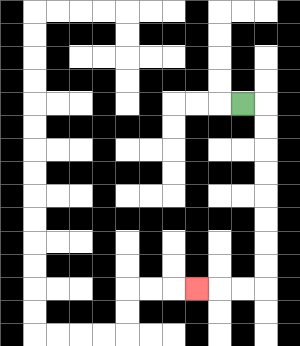{'start': '[10, 4]', 'end': '[8, 12]', 'path_directions': 'R,D,D,D,D,D,D,D,D,L,L,L', 'path_coordinates': '[[10, 4], [11, 4], [11, 5], [11, 6], [11, 7], [11, 8], [11, 9], [11, 10], [11, 11], [11, 12], [10, 12], [9, 12], [8, 12]]'}